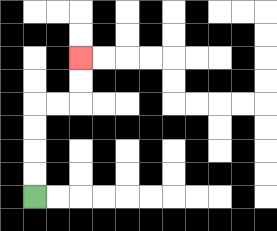{'start': '[1, 8]', 'end': '[3, 2]', 'path_directions': 'U,U,U,U,R,R,U,U', 'path_coordinates': '[[1, 8], [1, 7], [1, 6], [1, 5], [1, 4], [2, 4], [3, 4], [3, 3], [3, 2]]'}